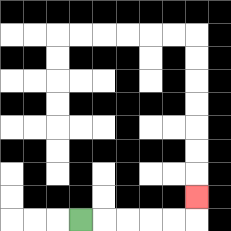{'start': '[3, 9]', 'end': '[8, 8]', 'path_directions': 'R,R,R,R,R,U', 'path_coordinates': '[[3, 9], [4, 9], [5, 9], [6, 9], [7, 9], [8, 9], [8, 8]]'}